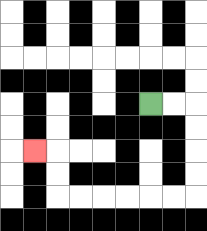{'start': '[6, 4]', 'end': '[1, 6]', 'path_directions': 'R,R,D,D,D,D,L,L,L,L,L,L,U,U,L', 'path_coordinates': '[[6, 4], [7, 4], [8, 4], [8, 5], [8, 6], [8, 7], [8, 8], [7, 8], [6, 8], [5, 8], [4, 8], [3, 8], [2, 8], [2, 7], [2, 6], [1, 6]]'}